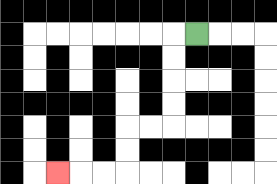{'start': '[8, 1]', 'end': '[2, 7]', 'path_directions': 'L,D,D,D,D,L,L,D,D,L,L,L', 'path_coordinates': '[[8, 1], [7, 1], [7, 2], [7, 3], [7, 4], [7, 5], [6, 5], [5, 5], [5, 6], [5, 7], [4, 7], [3, 7], [2, 7]]'}